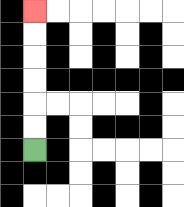{'start': '[1, 6]', 'end': '[1, 0]', 'path_directions': 'U,U,U,U,U,U', 'path_coordinates': '[[1, 6], [1, 5], [1, 4], [1, 3], [1, 2], [1, 1], [1, 0]]'}